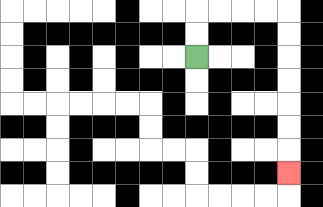{'start': '[8, 2]', 'end': '[12, 7]', 'path_directions': 'U,U,R,R,R,R,D,D,D,D,D,D,D', 'path_coordinates': '[[8, 2], [8, 1], [8, 0], [9, 0], [10, 0], [11, 0], [12, 0], [12, 1], [12, 2], [12, 3], [12, 4], [12, 5], [12, 6], [12, 7]]'}